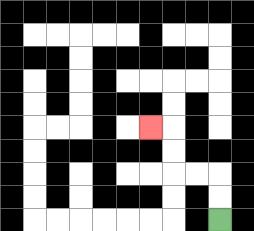{'start': '[9, 9]', 'end': '[6, 5]', 'path_directions': 'U,U,L,L,U,U,L', 'path_coordinates': '[[9, 9], [9, 8], [9, 7], [8, 7], [7, 7], [7, 6], [7, 5], [6, 5]]'}